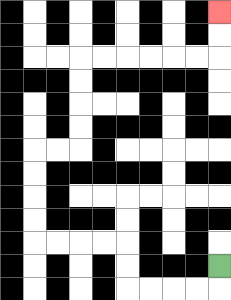{'start': '[9, 11]', 'end': '[9, 0]', 'path_directions': 'D,L,L,L,L,U,U,L,L,L,L,U,U,U,U,R,R,U,U,U,U,R,R,R,R,R,R,U,U', 'path_coordinates': '[[9, 11], [9, 12], [8, 12], [7, 12], [6, 12], [5, 12], [5, 11], [5, 10], [4, 10], [3, 10], [2, 10], [1, 10], [1, 9], [1, 8], [1, 7], [1, 6], [2, 6], [3, 6], [3, 5], [3, 4], [3, 3], [3, 2], [4, 2], [5, 2], [6, 2], [7, 2], [8, 2], [9, 2], [9, 1], [9, 0]]'}